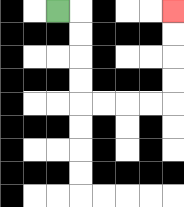{'start': '[2, 0]', 'end': '[7, 0]', 'path_directions': 'R,D,D,D,D,R,R,R,R,U,U,U,U', 'path_coordinates': '[[2, 0], [3, 0], [3, 1], [3, 2], [3, 3], [3, 4], [4, 4], [5, 4], [6, 4], [7, 4], [7, 3], [7, 2], [7, 1], [7, 0]]'}